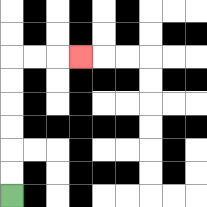{'start': '[0, 8]', 'end': '[3, 2]', 'path_directions': 'U,U,U,U,U,U,R,R,R', 'path_coordinates': '[[0, 8], [0, 7], [0, 6], [0, 5], [0, 4], [0, 3], [0, 2], [1, 2], [2, 2], [3, 2]]'}